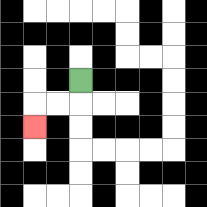{'start': '[3, 3]', 'end': '[1, 5]', 'path_directions': 'D,L,L,D', 'path_coordinates': '[[3, 3], [3, 4], [2, 4], [1, 4], [1, 5]]'}